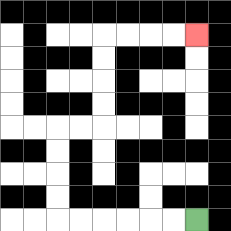{'start': '[8, 9]', 'end': '[8, 1]', 'path_directions': 'L,L,L,L,L,L,U,U,U,U,R,R,U,U,U,U,R,R,R,R', 'path_coordinates': '[[8, 9], [7, 9], [6, 9], [5, 9], [4, 9], [3, 9], [2, 9], [2, 8], [2, 7], [2, 6], [2, 5], [3, 5], [4, 5], [4, 4], [4, 3], [4, 2], [4, 1], [5, 1], [6, 1], [7, 1], [8, 1]]'}